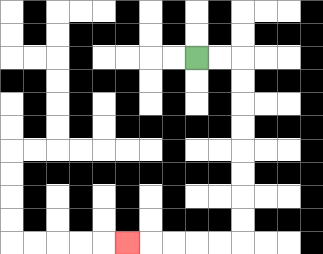{'start': '[8, 2]', 'end': '[5, 10]', 'path_directions': 'R,R,D,D,D,D,D,D,D,D,L,L,L,L,L', 'path_coordinates': '[[8, 2], [9, 2], [10, 2], [10, 3], [10, 4], [10, 5], [10, 6], [10, 7], [10, 8], [10, 9], [10, 10], [9, 10], [8, 10], [7, 10], [6, 10], [5, 10]]'}